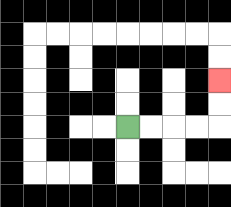{'start': '[5, 5]', 'end': '[9, 3]', 'path_directions': 'R,R,R,R,U,U', 'path_coordinates': '[[5, 5], [6, 5], [7, 5], [8, 5], [9, 5], [9, 4], [9, 3]]'}